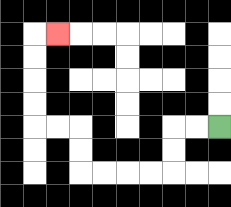{'start': '[9, 5]', 'end': '[2, 1]', 'path_directions': 'L,L,D,D,L,L,L,L,U,U,L,L,U,U,U,U,R', 'path_coordinates': '[[9, 5], [8, 5], [7, 5], [7, 6], [7, 7], [6, 7], [5, 7], [4, 7], [3, 7], [3, 6], [3, 5], [2, 5], [1, 5], [1, 4], [1, 3], [1, 2], [1, 1], [2, 1]]'}